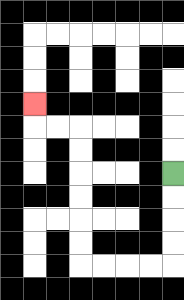{'start': '[7, 7]', 'end': '[1, 4]', 'path_directions': 'D,D,D,D,L,L,L,L,U,U,U,U,U,U,L,L,U', 'path_coordinates': '[[7, 7], [7, 8], [7, 9], [7, 10], [7, 11], [6, 11], [5, 11], [4, 11], [3, 11], [3, 10], [3, 9], [3, 8], [3, 7], [3, 6], [3, 5], [2, 5], [1, 5], [1, 4]]'}